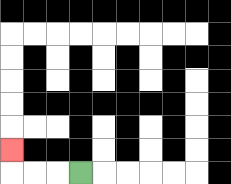{'start': '[3, 7]', 'end': '[0, 6]', 'path_directions': 'L,L,L,U', 'path_coordinates': '[[3, 7], [2, 7], [1, 7], [0, 7], [0, 6]]'}